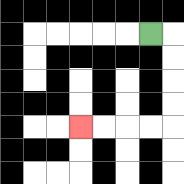{'start': '[6, 1]', 'end': '[3, 5]', 'path_directions': 'R,D,D,D,D,L,L,L,L', 'path_coordinates': '[[6, 1], [7, 1], [7, 2], [7, 3], [7, 4], [7, 5], [6, 5], [5, 5], [4, 5], [3, 5]]'}